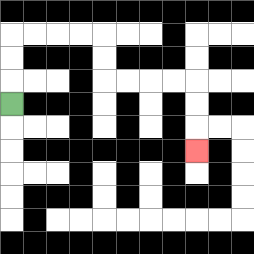{'start': '[0, 4]', 'end': '[8, 6]', 'path_directions': 'U,U,U,R,R,R,R,D,D,R,R,R,R,D,D,D', 'path_coordinates': '[[0, 4], [0, 3], [0, 2], [0, 1], [1, 1], [2, 1], [3, 1], [4, 1], [4, 2], [4, 3], [5, 3], [6, 3], [7, 3], [8, 3], [8, 4], [8, 5], [8, 6]]'}